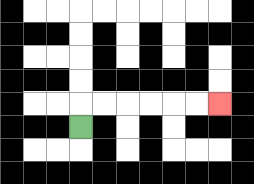{'start': '[3, 5]', 'end': '[9, 4]', 'path_directions': 'U,R,R,R,R,R,R', 'path_coordinates': '[[3, 5], [3, 4], [4, 4], [5, 4], [6, 4], [7, 4], [8, 4], [9, 4]]'}